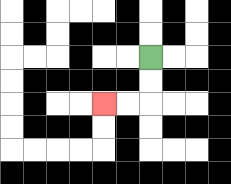{'start': '[6, 2]', 'end': '[4, 4]', 'path_directions': 'D,D,L,L', 'path_coordinates': '[[6, 2], [6, 3], [6, 4], [5, 4], [4, 4]]'}